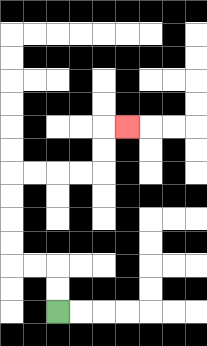{'start': '[2, 13]', 'end': '[5, 5]', 'path_directions': 'U,U,L,L,U,U,U,U,R,R,R,R,U,U,R', 'path_coordinates': '[[2, 13], [2, 12], [2, 11], [1, 11], [0, 11], [0, 10], [0, 9], [0, 8], [0, 7], [1, 7], [2, 7], [3, 7], [4, 7], [4, 6], [4, 5], [5, 5]]'}